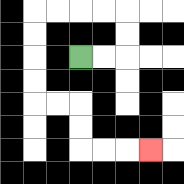{'start': '[3, 2]', 'end': '[6, 6]', 'path_directions': 'R,R,U,U,L,L,L,L,D,D,D,D,R,R,D,D,R,R,R', 'path_coordinates': '[[3, 2], [4, 2], [5, 2], [5, 1], [5, 0], [4, 0], [3, 0], [2, 0], [1, 0], [1, 1], [1, 2], [1, 3], [1, 4], [2, 4], [3, 4], [3, 5], [3, 6], [4, 6], [5, 6], [6, 6]]'}